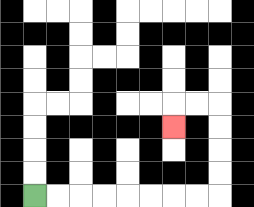{'start': '[1, 8]', 'end': '[7, 5]', 'path_directions': 'R,R,R,R,R,R,R,R,U,U,U,U,L,L,D', 'path_coordinates': '[[1, 8], [2, 8], [3, 8], [4, 8], [5, 8], [6, 8], [7, 8], [8, 8], [9, 8], [9, 7], [9, 6], [9, 5], [9, 4], [8, 4], [7, 4], [7, 5]]'}